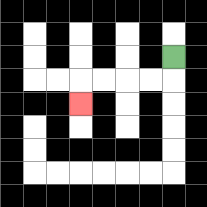{'start': '[7, 2]', 'end': '[3, 4]', 'path_directions': 'D,L,L,L,L,D', 'path_coordinates': '[[7, 2], [7, 3], [6, 3], [5, 3], [4, 3], [3, 3], [3, 4]]'}